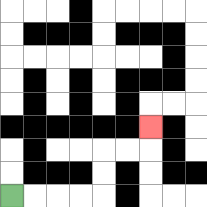{'start': '[0, 8]', 'end': '[6, 5]', 'path_directions': 'R,R,R,R,U,U,R,R,U', 'path_coordinates': '[[0, 8], [1, 8], [2, 8], [3, 8], [4, 8], [4, 7], [4, 6], [5, 6], [6, 6], [6, 5]]'}